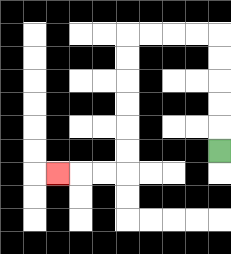{'start': '[9, 6]', 'end': '[2, 7]', 'path_directions': 'U,U,U,U,U,L,L,L,L,D,D,D,D,D,D,L,L,L', 'path_coordinates': '[[9, 6], [9, 5], [9, 4], [9, 3], [9, 2], [9, 1], [8, 1], [7, 1], [6, 1], [5, 1], [5, 2], [5, 3], [5, 4], [5, 5], [5, 6], [5, 7], [4, 7], [3, 7], [2, 7]]'}